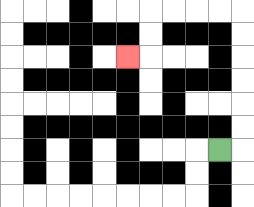{'start': '[9, 6]', 'end': '[5, 2]', 'path_directions': 'R,U,U,U,U,U,U,L,L,L,L,D,D,L', 'path_coordinates': '[[9, 6], [10, 6], [10, 5], [10, 4], [10, 3], [10, 2], [10, 1], [10, 0], [9, 0], [8, 0], [7, 0], [6, 0], [6, 1], [6, 2], [5, 2]]'}